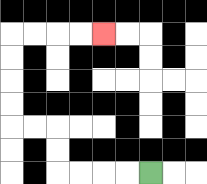{'start': '[6, 7]', 'end': '[4, 1]', 'path_directions': 'L,L,L,L,U,U,L,L,U,U,U,U,R,R,R,R', 'path_coordinates': '[[6, 7], [5, 7], [4, 7], [3, 7], [2, 7], [2, 6], [2, 5], [1, 5], [0, 5], [0, 4], [0, 3], [0, 2], [0, 1], [1, 1], [2, 1], [3, 1], [4, 1]]'}